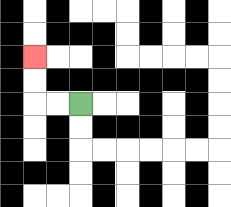{'start': '[3, 4]', 'end': '[1, 2]', 'path_directions': 'L,L,U,U', 'path_coordinates': '[[3, 4], [2, 4], [1, 4], [1, 3], [1, 2]]'}